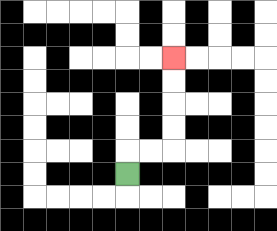{'start': '[5, 7]', 'end': '[7, 2]', 'path_directions': 'U,R,R,U,U,U,U', 'path_coordinates': '[[5, 7], [5, 6], [6, 6], [7, 6], [7, 5], [7, 4], [7, 3], [7, 2]]'}